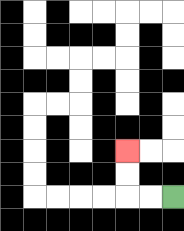{'start': '[7, 8]', 'end': '[5, 6]', 'path_directions': 'L,L,U,U', 'path_coordinates': '[[7, 8], [6, 8], [5, 8], [5, 7], [5, 6]]'}